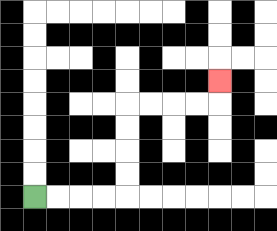{'start': '[1, 8]', 'end': '[9, 3]', 'path_directions': 'R,R,R,R,U,U,U,U,R,R,R,R,U', 'path_coordinates': '[[1, 8], [2, 8], [3, 8], [4, 8], [5, 8], [5, 7], [5, 6], [5, 5], [5, 4], [6, 4], [7, 4], [8, 4], [9, 4], [9, 3]]'}